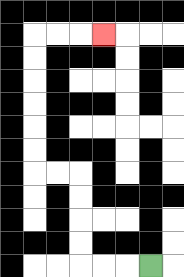{'start': '[6, 11]', 'end': '[4, 1]', 'path_directions': 'L,L,L,U,U,U,U,L,L,U,U,U,U,U,U,R,R,R', 'path_coordinates': '[[6, 11], [5, 11], [4, 11], [3, 11], [3, 10], [3, 9], [3, 8], [3, 7], [2, 7], [1, 7], [1, 6], [1, 5], [1, 4], [1, 3], [1, 2], [1, 1], [2, 1], [3, 1], [4, 1]]'}